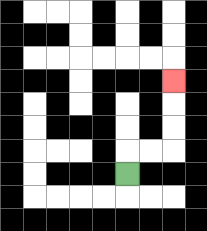{'start': '[5, 7]', 'end': '[7, 3]', 'path_directions': 'U,R,R,U,U,U', 'path_coordinates': '[[5, 7], [5, 6], [6, 6], [7, 6], [7, 5], [7, 4], [7, 3]]'}